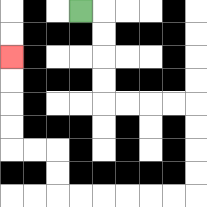{'start': '[3, 0]', 'end': '[0, 2]', 'path_directions': 'R,D,D,D,D,R,R,R,R,D,D,D,D,L,L,L,L,L,L,U,U,L,L,U,U,U,U', 'path_coordinates': '[[3, 0], [4, 0], [4, 1], [4, 2], [4, 3], [4, 4], [5, 4], [6, 4], [7, 4], [8, 4], [8, 5], [8, 6], [8, 7], [8, 8], [7, 8], [6, 8], [5, 8], [4, 8], [3, 8], [2, 8], [2, 7], [2, 6], [1, 6], [0, 6], [0, 5], [0, 4], [0, 3], [0, 2]]'}